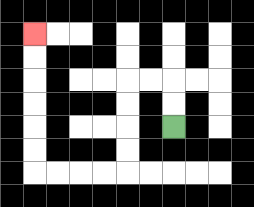{'start': '[7, 5]', 'end': '[1, 1]', 'path_directions': 'U,U,L,L,D,D,D,D,L,L,L,L,U,U,U,U,U,U', 'path_coordinates': '[[7, 5], [7, 4], [7, 3], [6, 3], [5, 3], [5, 4], [5, 5], [5, 6], [5, 7], [4, 7], [3, 7], [2, 7], [1, 7], [1, 6], [1, 5], [1, 4], [1, 3], [1, 2], [1, 1]]'}